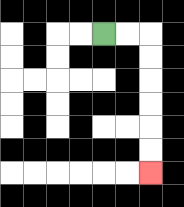{'start': '[4, 1]', 'end': '[6, 7]', 'path_directions': 'R,R,D,D,D,D,D,D', 'path_coordinates': '[[4, 1], [5, 1], [6, 1], [6, 2], [6, 3], [6, 4], [6, 5], [6, 6], [6, 7]]'}